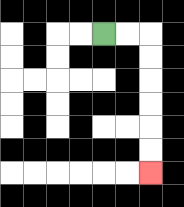{'start': '[4, 1]', 'end': '[6, 7]', 'path_directions': 'R,R,D,D,D,D,D,D', 'path_coordinates': '[[4, 1], [5, 1], [6, 1], [6, 2], [6, 3], [6, 4], [6, 5], [6, 6], [6, 7]]'}